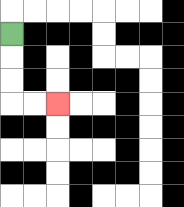{'start': '[0, 1]', 'end': '[2, 4]', 'path_directions': 'D,D,D,R,R', 'path_coordinates': '[[0, 1], [0, 2], [0, 3], [0, 4], [1, 4], [2, 4]]'}